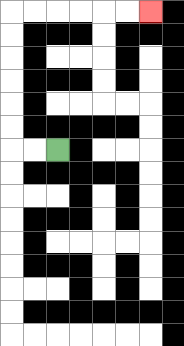{'start': '[2, 6]', 'end': '[6, 0]', 'path_directions': 'L,L,U,U,U,U,U,U,R,R,R,R,R,R', 'path_coordinates': '[[2, 6], [1, 6], [0, 6], [0, 5], [0, 4], [0, 3], [0, 2], [0, 1], [0, 0], [1, 0], [2, 0], [3, 0], [4, 0], [5, 0], [6, 0]]'}